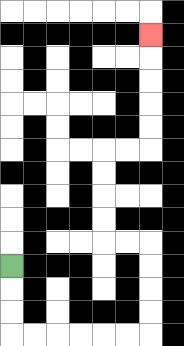{'start': '[0, 11]', 'end': '[6, 1]', 'path_directions': 'D,D,D,R,R,R,R,R,R,U,U,U,U,L,L,U,U,U,U,R,R,U,U,U,U,U', 'path_coordinates': '[[0, 11], [0, 12], [0, 13], [0, 14], [1, 14], [2, 14], [3, 14], [4, 14], [5, 14], [6, 14], [6, 13], [6, 12], [6, 11], [6, 10], [5, 10], [4, 10], [4, 9], [4, 8], [4, 7], [4, 6], [5, 6], [6, 6], [6, 5], [6, 4], [6, 3], [6, 2], [6, 1]]'}